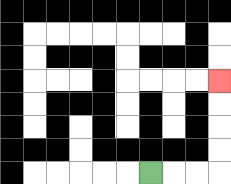{'start': '[6, 7]', 'end': '[9, 3]', 'path_directions': 'R,R,R,U,U,U,U', 'path_coordinates': '[[6, 7], [7, 7], [8, 7], [9, 7], [9, 6], [9, 5], [9, 4], [9, 3]]'}